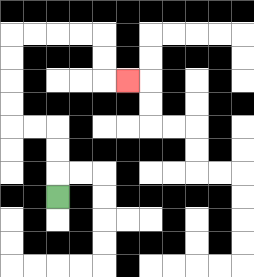{'start': '[2, 8]', 'end': '[5, 3]', 'path_directions': 'U,U,U,L,L,U,U,U,U,R,R,R,R,D,D,R', 'path_coordinates': '[[2, 8], [2, 7], [2, 6], [2, 5], [1, 5], [0, 5], [0, 4], [0, 3], [0, 2], [0, 1], [1, 1], [2, 1], [3, 1], [4, 1], [4, 2], [4, 3], [5, 3]]'}